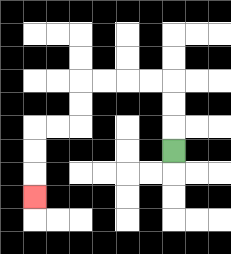{'start': '[7, 6]', 'end': '[1, 8]', 'path_directions': 'U,U,U,L,L,L,L,D,D,L,L,D,D,D', 'path_coordinates': '[[7, 6], [7, 5], [7, 4], [7, 3], [6, 3], [5, 3], [4, 3], [3, 3], [3, 4], [3, 5], [2, 5], [1, 5], [1, 6], [1, 7], [1, 8]]'}